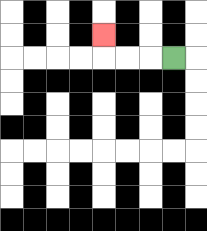{'start': '[7, 2]', 'end': '[4, 1]', 'path_directions': 'L,L,L,U', 'path_coordinates': '[[7, 2], [6, 2], [5, 2], [4, 2], [4, 1]]'}